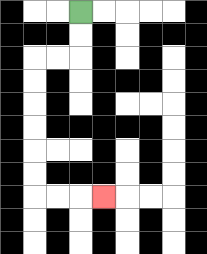{'start': '[3, 0]', 'end': '[4, 8]', 'path_directions': 'D,D,L,L,D,D,D,D,D,D,R,R,R', 'path_coordinates': '[[3, 0], [3, 1], [3, 2], [2, 2], [1, 2], [1, 3], [1, 4], [1, 5], [1, 6], [1, 7], [1, 8], [2, 8], [3, 8], [4, 8]]'}